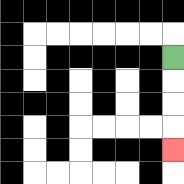{'start': '[7, 2]', 'end': '[7, 6]', 'path_directions': 'D,D,D,D', 'path_coordinates': '[[7, 2], [7, 3], [7, 4], [7, 5], [7, 6]]'}